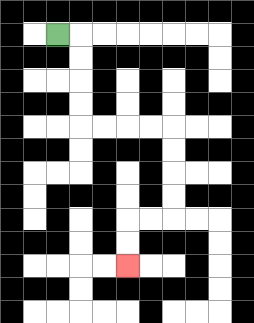{'start': '[2, 1]', 'end': '[5, 11]', 'path_directions': 'R,D,D,D,D,R,R,R,R,D,D,D,D,L,L,D,D', 'path_coordinates': '[[2, 1], [3, 1], [3, 2], [3, 3], [3, 4], [3, 5], [4, 5], [5, 5], [6, 5], [7, 5], [7, 6], [7, 7], [7, 8], [7, 9], [6, 9], [5, 9], [5, 10], [5, 11]]'}